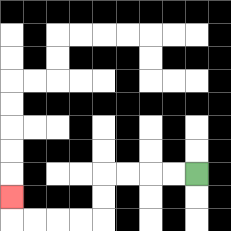{'start': '[8, 7]', 'end': '[0, 8]', 'path_directions': 'L,L,L,L,D,D,L,L,L,L,U', 'path_coordinates': '[[8, 7], [7, 7], [6, 7], [5, 7], [4, 7], [4, 8], [4, 9], [3, 9], [2, 9], [1, 9], [0, 9], [0, 8]]'}